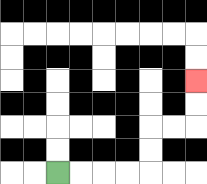{'start': '[2, 7]', 'end': '[8, 3]', 'path_directions': 'R,R,R,R,U,U,R,R,U,U', 'path_coordinates': '[[2, 7], [3, 7], [4, 7], [5, 7], [6, 7], [6, 6], [6, 5], [7, 5], [8, 5], [8, 4], [8, 3]]'}